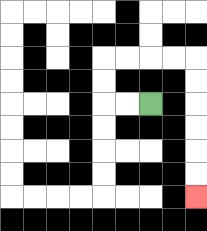{'start': '[6, 4]', 'end': '[8, 8]', 'path_directions': 'L,L,U,U,R,R,R,R,D,D,D,D,D,D', 'path_coordinates': '[[6, 4], [5, 4], [4, 4], [4, 3], [4, 2], [5, 2], [6, 2], [7, 2], [8, 2], [8, 3], [8, 4], [8, 5], [8, 6], [8, 7], [8, 8]]'}